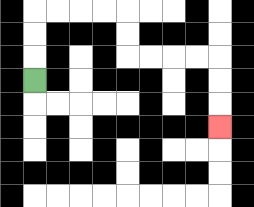{'start': '[1, 3]', 'end': '[9, 5]', 'path_directions': 'U,U,U,R,R,R,R,D,D,R,R,R,R,D,D,D', 'path_coordinates': '[[1, 3], [1, 2], [1, 1], [1, 0], [2, 0], [3, 0], [4, 0], [5, 0], [5, 1], [5, 2], [6, 2], [7, 2], [8, 2], [9, 2], [9, 3], [9, 4], [9, 5]]'}